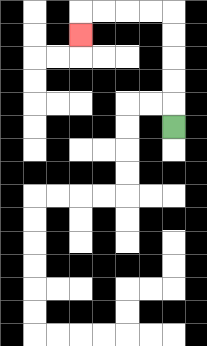{'start': '[7, 5]', 'end': '[3, 1]', 'path_directions': 'U,U,U,U,U,L,L,L,L,D', 'path_coordinates': '[[7, 5], [7, 4], [7, 3], [7, 2], [7, 1], [7, 0], [6, 0], [5, 0], [4, 0], [3, 0], [3, 1]]'}